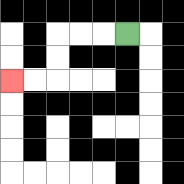{'start': '[5, 1]', 'end': '[0, 3]', 'path_directions': 'L,L,L,D,D,L,L', 'path_coordinates': '[[5, 1], [4, 1], [3, 1], [2, 1], [2, 2], [2, 3], [1, 3], [0, 3]]'}